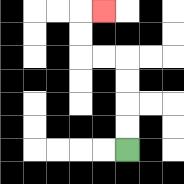{'start': '[5, 6]', 'end': '[4, 0]', 'path_directions': 'U,U,U,U,L,L,U,U,R', 'path_coordinates': '[[5, 6], [5, 5], [5, 4], [5, 3], [5, 2], [4, 2], [3, 2], [3, 1], [3, 0], [4, 0]]'}